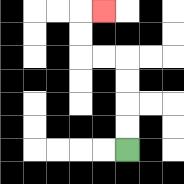{'start': '[5, 6]', 'end': '[4, 0]', 'path_directions': 'U,U,U,U,L,L,U,U,R', 'path_coordinates': '[[5, 6], [5, 5], [5, 4], [5, 3], [5, 2], [4, 2], [3, 2], [3, 1], [3, 0], [4, 0]]'}